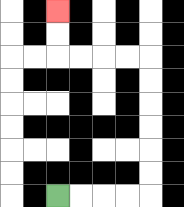{'start': '[2, 8]', 'end': '[2, 0]', 'path_directions': 'R,R,R,R,U,U,U,U,U,U,L,L,L,L,U,U', 'path_coordinates': '[[2, 8], [3, 8], [4, 8], [5, 8], [6, 8], [6, 7], [6, 6], [6, 5], [6, 4], [6, 3], [6, 2], [5, 2], [4, 2], [3, 2], [2, 2], [2, 1], [2, 0]]'}